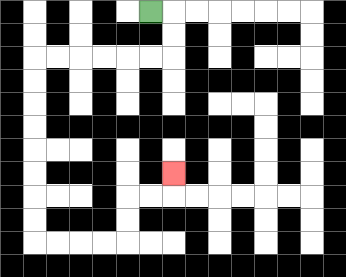{'start': '[6, 0]', 'end': '[7, 7]', 'path_directions': 'R,D,D,L,L,L,L,L,L,D,D,D,D,D,D,D,D,R,R,R,R,U,U,R,R,U', 'path_coordinates': '[[6, 0], [7, 0], [7, 1], [7, 2], [6, 2], [5, 2], [4, 2], [3, 2], [2, 2], [1, 2], [1, 3], [1, 4], [1, 5], [1, 6], [1, 7], [1, 8], [1, 9], [1, 10], [2, 10], [3, 10], [4, 10], [5, 10], [5, 9], [5, 8], [6, 8], [7, 8], [7, 7]]'}